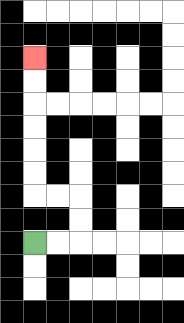{'start': '[1, 10]', 'end': '[1, 2]', 'path_directions': 'R,R,U,U,L,L,U,U,U,U,U,U', 'path_coordinates': '[[1, 10], [2, 10], [3, 10], [3, 9], [3, 8], [2, 8], [1, 8], [1, 7], [1, 6], [1, 5], [1, 4], [1, 3], [1, 2]]'}